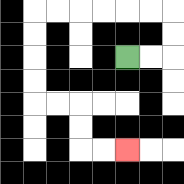{'start': '[5, 2]', 'end': '[5, 6]', 'path_directions': 'R,R,U,U,L,L,L,L,L,L,D,D,D,D,R,R,D,D,R,R', 'path_coordinates': '[[5, 2], [6, 2], [7, 2], [7, 1], [7, 0], [6, 0], [5, 0], [4, 0], [3, 0], [2, 0], [1, 0], [1, 1], [1, 2], [1, 3], [1, 4], [2, 4], [3, 4], [3, 5], [3, 6], [4, 6], [5, 6]]'}